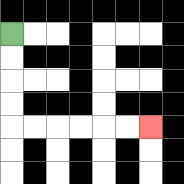{'start': '[0, 1]', 'end': '[6, 5]', 'path_directions': 'D,D,D,D,R,R,R,R,R,R', 'path_coordinates': '[[0, 1], [0, 2], [0, 3], [0, 4], [0, 5], [1, 5], [2, 5], [3, 5], [4, 5], [5, 5], [6, 5]]'}